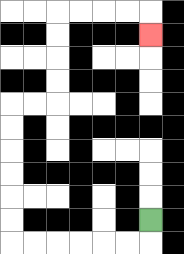{'start': '[6, 9]', 'end': '[6, 1]', 'path_directions': 'D,L,L,L,L,L,L,U,U,U,U,U,U,R,R,U,U,U,U,R,R,R,R,D', 'path_coordinates': '[[6, 9], [6, 10], [5, 10], [4, 10], [3, 10], [2, 10], [1, 10], [0, 10], [0, 9], [0, 8], [0, 7], [0, 6], [0, 5], [0, 4], [1, 4], [2, 4], [2, 3], [2, 2], [2, 1], [2, 0], [3, 0], [4, 0], [5, 0], [6, 0], [6, 1]]'}